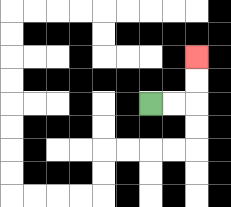{'start': '[6, 4]', 'end': '[8, 2]', 'path_directions': 'R,R,U,U', 'path_coordinates': '[[6, 4], [7, 4], [8, 4], [8, 3], [8, 2]]'}